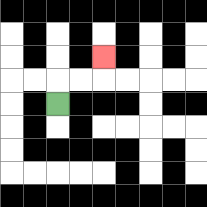{'start': '[2, 4]', 'end': '[4, 2]', 'path_directions': 'U,R,R,U', 'path_coordinates': '[[2, 4], [2, 3], [3, 3], [4, 3], [4, 2]]'}